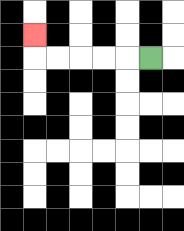{'start': '[6, 2]', 'end': '[1, 1]', 'path_directions': 'L,L,L,L,L,U', 'path_coordinates': '[[6, 2], [5, 2], [4, 2], [3, 2], [2, 2], [1, 2], [1, 1]]'}